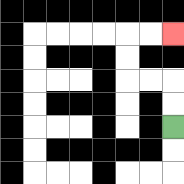{'start': '[7, 5]', 'end': '[7, 1]', 'path_directions': 'U,U,L,L,U,U,R,R', 'path_coordinates': '[[7, 5], [7, 4], [7, 3], [6, 3], [5, 3], [5, 2], [5, 1], [6, 1], [7, 1]]'}